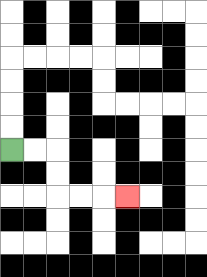{'start': '[0, 6]', 'end': '[5, 8]', 'path_directions': 'R,R,D,D,R,R,R', 'path_coordinates': '[[0, 6], [1, 6], [2, 6], [2, 7], [2, 8], [3, 8], [4, 8], [5, 8]]'}